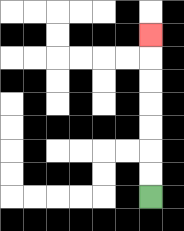{'start': '[6, 8]', 'end': '[6, 1]', 'path_directions': 'U,U,U,U,U,U,U', 'path_coordinates': '[[6, 8], [6, 7], [6, 6], [6, 5], [6, 4], [6, 3], [6, 2], [6, 1]]'}